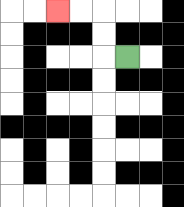{'start': '[5, 2]', 'end': '[2, 0]', 'path_directions': 'L,U,U,L,L', 'path_coordinates': '[[5, 2], [4, 2], [4, 1], [4, 0], [3, 0], [2, 0]]'}